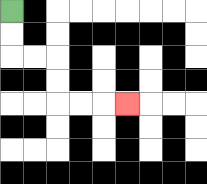{'start': '[0, 0]', 'end': '[5, 4]', 'path_directions': 'D,D,R,R,D,D,R,R,R', 'path_coordinates': '[[0, 0], [0, 1], [0, 2], [1, 2], [2, 2], [2, 3], [2, 4], [3, 4], [4, 4], [5, 4]]'}